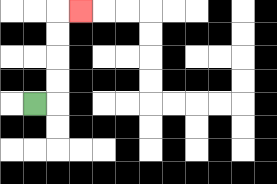{'start': '[1, 4]', 'end': '[3, 0]', 'path_directions': 'R,U,U,U,U,R', 'path_coordinates': '[[1, 4], [2, 4], [2, 3], [2, 2], [2, 1], [2, 0], [3, 0]]'}